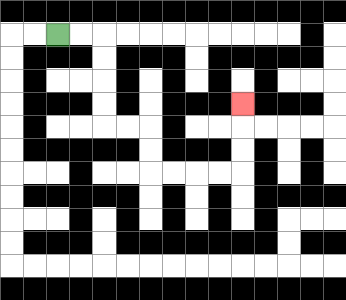{'start': '[2, 1]', 'end': '[10, 4]', 'path_directions': 'R,R,D,D,D,D,R,R,D,D,R,R,R,R,U,U,U', 'path_coordinates': '[[2, 1], [3, 1], [4, 1], [4, 2], [4, 3], [4, 4], [4, 5], [5, 5], [6, 5], [6, 6], [6, 7], [7, 7], [8, 7], [9, 7], [10, 7], [10, 6], [10, 5], [10, 4]]'}